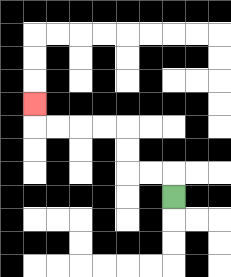{'start': '[7, 8]', 'end': '[1, 4]', 'path_directions': 'U,L,L,U,U,L,L,L,L,U', 'path_coordinates': '[[7, 8], [7, 7], [6, 7], [5, 7], [5, 6], [5, 5], [4, 5], [3, 5], [2, 5], [1, 5], [1, 4]]'}